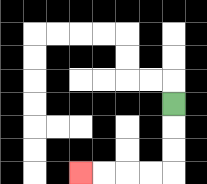{'start': '[7, 4]', 'end': '[3, 7]', 'path_directions': 'D,D,D,L,L,L,L', 'path_coordinates': '[[7, 4], [7, 5], [7, 6], [7, 7], [6, 7], [5, 7], [4, 7], [3, 7]]'}